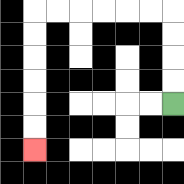{'start': '[7, 4]', 'end': '[1, 6]', 'path_directions': 'U,U,U,U,L,L,L,L,L,L,D,D,D,D,D,D', 'path_coordinates': '[[7, 4], [7, 3], [7, 2], [7, 1], [7, 0], [6, 0], [5, 0], [4, 0], [3, 0], [2, 0], [1, 0], [1, 1], [1, 2], [1, 3], [1, 4], [1, 5], [1, 6]]'}